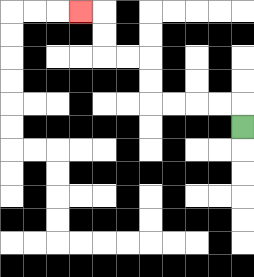{'start': '[10, 5]', 'end': '[3, 0]', 'path_directions': 'U,L,L,L,L,U,U,L,L,U,U,L', 'path_coordinates': '[[10, 5], [10, 4], [9, 4], [8, 4], [7, 4], [6, 4], [6, 3], [6, 2], [5, 2], [4, 2], [4, 1], [4, 0], [3, 0]]'}